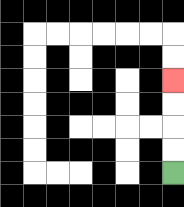{'start': '[7, 7]', 'end': '[7, 3]', 'path_directions': 'U,U,U,U', 'path_coordinates': '[[7, 7], [7, 6], [7, 5], [7, 4], [7, 3]]'}